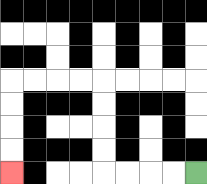{'start': '[8, 7]', 'end': '[0, 7]', 'path_directions': 'L,L,L,L,U,U,U,U,L,L,L,L,D,D,D,D', 'path_coordinates': '[[8, 7], [7, 7], [6, 7], [5, 7], [4, 7], [4, 6], [4, 5], [4, 4], [4, 3], [3, 3], [2, 3], [1, 3], [0, 3], [0, 4], [0, 5], [0, 6], [0, 7]]'}